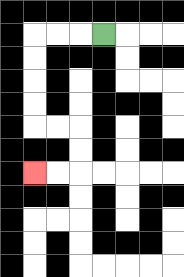{'start': '[4, 1]', 'end': '[1, 7]', 'path_directions': 'L,L,L,D,D,D,D,R,R,D,D,L,L', 'path_coordinates': '[[4, 1], [3, 1], [2, 1], [1, 1], [1, 2], [1, 3], [1, 4], [1, 5], [2, 5], [3, 5], [3, 6], [3, 7], [2, 7], [1, 7]]'}